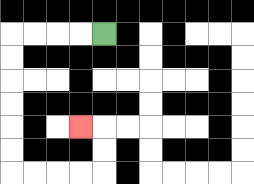{'start': '[4, 1]', 'end': '[3, 5]', 'path_directions': 'L,L,L,L,D,D,D,D,D,D,R,R,R,R,U,U,L', 'path_coordinates': '[[4, 1], [3, 1], [2, 1], [1, 1], [0, 1], [0, 2], [0, 3], [0, 4], [0, 5], [0, 6], [0, 7], [1, 7], [2, 7], [3, 7], [4, 7], [4, 6], [4, 5], [3, 5]]'}